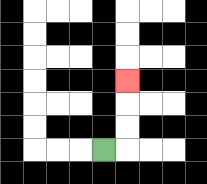{'start': '[4, 6]', 'end': '[5, 3]', 'path_directions': 'R,U,U,U', 'path_coordinates': '[[4, 6], [5, 6], [5, 5], [5, 4], [5, 3]]'}